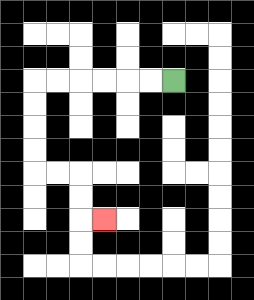{'start': '[7, 3]', 'end': '[4, 9]', 'path_directions': 'L,L,L,L,L,L,D,D,D,D,R,R,D,D,R', 'path_coordinates': '[[7, 3], [6, 3], [5, 3], [4, 3], [3, 3], [2, 3], [1, 3], [1, 4], [1, 5], [1, 6], [1, 7], [2, 7], [3, 7], [3, 8], [3, 9], [4, 9]]'}